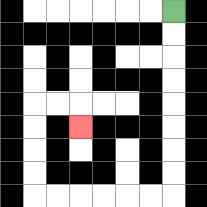{'start': '[7, 0]', 'end': '[3, 5]', 'path_directions': 'D,D,D,D,D,D,D,D,L,L,L,L,L,L,U,U,U,U,R,R,D', 'path_coordinates': '[[7, 0], [7, 1], [7, 2], [7, 3], [7, 4], [7, 5], [7, 6], [7, 7], [7, 8], [6, 8], [5, 8], [4, 8], [3, 8], [2, 8], [1, 8], [1, 7], [1, 6], [1, 5], [1, 4], [2, 4], [3, 4], [3, 5]]'}